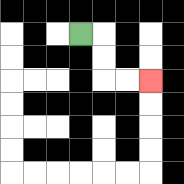{'start': '[3, 1]', 'end': '[6, 3]', 'path_directions': 'R,D,D,R,R', 'path_coordinates': '[[3, 1], [4, 1], [4, 2], [4, 3], [5, 3], [6, 3]]'}